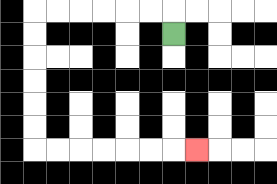{'start': '[7, 1]', 'end': '[8, 6]', 'path_directions': 'U,L,L,L,L,L,L,D,D,D,D,D,D,R,R,R,R,R,R,R', 'path_coordinates': '[[7, 1], [7, 0], [6, 0], [5, 0], [4, 0], [3, 0], [2, 0], [1, 0], [1, 1], [1, 2], [1, 3], [1, 4], [1, 5], [1, 6], [2, 6], [3, 6], [4, 6], [5, 6], [6, 6], [7, 6], [8, 6]]'}